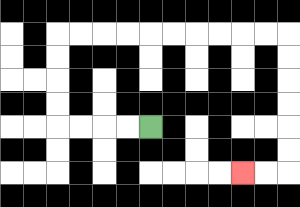{'start': '[6, 5]', 'end': '[10, 7]', 'path_directions': 'L,L,L,L,U,U,U,U,R,R,R,R,R,R,R,R,R,R,D,D,D,D,D,D,L,L', 'path_coordinates': '[[6, 5], [5, 5], [4, 5], [3, 5], [2, 5], [2, 4], [2, 3], [2, 2], [2, 1], [3, 1], [4, 1], [5, 1], [6, 1], [7, 1], [8, 1], [9, 1], [10, 1], [11, 1], [12, 1], [12, 2], [12, 3], [12, 4], [12, 5], [12, 6], [12, 7], [11, 7], [10, 7]]'}